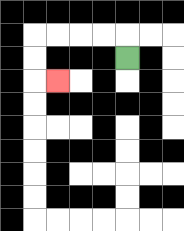{'start': '[5, 2]', 'end': '[2, 3]', 'path_directions': 'U,L,L,L,L,D,D,R', 'path_coordinates': '[[5, 2], [5, 1], [4, 1], [3, 1], [2, 1], [1, 1], [1, 2], [1, 3], [2, 3]]'}